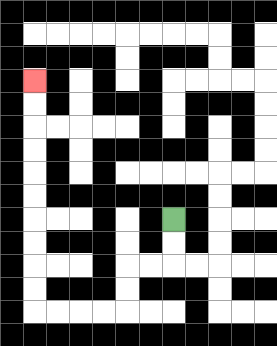{'start': '[7, 9]', 'end': '[1, 3]', 'path_directions': 'D,D,L,L,D,D,L,L,L,L,U,U,U,U,U,U,U,U,U,U', 'path_coordinates': '[[7, 9], [7, 10], [7, 11], [6, 11], [5, 11], [5, 12], [5, 13], [4, 13], [3, 13], [2, 13], [1, 13], [1, 12], [1, 11], [1, 10], [1, 9], [1, 8], [1, 7], [1, 6], [1, 5], [1, 4], [1, 3]]'}